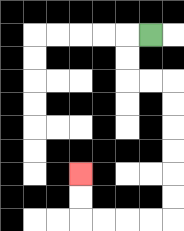{'start': '[6, 1]', 'end': '[3, 7]', 'path_directions': 'L,D,D,R,R,D,D,D,D,D,D,L,L,L,L,U,U', 'path_coordinates': '[[6, 1], [5, 1], [5, 2], [5, 3], [6, 3], [7, 3], [7, 4], [7, 5], [7, 6], [7, 7], [7, 8], [7, 9], [6, 9], [5, 9], [4, 9], [3, 9], [3, 8], [3, 7]]'}